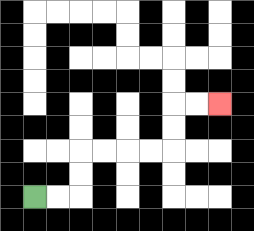{'start': '[1, 8]', 'end': '[9, 4]', 'path_directions': 'R,R,U,U,R,R,R,R,U,U,R,R', 'path_coordinates': '[[1, 8], [2, 8], [3, 8], [3, 7], [3, 6], [4, 6], [5, 6], [6, 6], [7, 6], [7, 5], [7, 4], [8, 4], [9, 4]]'}